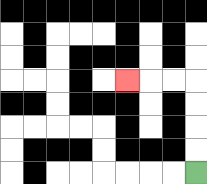{'start': '[8, 7]', 'end': '[5, 3]', 'path_directions': 'U,U,U,U,L,L,L', 'path_coordinates': '[[8, 7], [8, 6], [8, 5], [8, 4], [8, 3], [7, 3], [6, 3], [5, 3]]'}